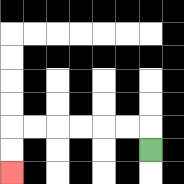{'start': '[6, 6]', 'end': '[0, 7]', 'path_directions': 'U,L,L,L,L,L,L,D,D', 'path_coordinates': '[[6, 6], [6, 5], [5, 5], [4, 5], [3, 5], [2, 5], [1, 5], [0, 5], [0, 6], [0, 7]]'}